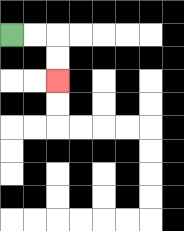{'start': '[0, 1]', 'end': '[2, 3]', 'path_directions': 'R,R,D,D', 'path_coordinates': '[[0, 1], [1, 1], [2, 1], [2, 2], [2, 3]]'}